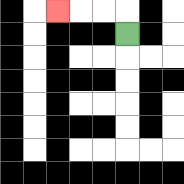{'start': '[5, 1]', 'end': '[2, 0]', 'path_directions': 'U,L,L,L', 'path_coordinates': '[[5, 1], [5, 0], [4, 0], [3, 0], [2, 0]]'}